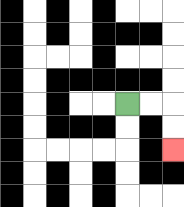{'start': '[5, 4]', 'end': '[7, 6]', 'path_directions': 'R,R,D,D', 'path_coordinates': '[[5, 4], [6, 4], [7, 4], [7, 5], [7, 6]]'}